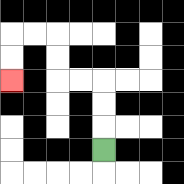{'start': '[4, 6]', 'end': '[0, 3]', 'path_directions': 'U,U,U,L,L,U,U,L,L,D,D', 'path_coordinates': '[[4, 6], [4, 5], [4, 4], [4, 3], [3, 3], [2, 3], [2, 2], [2, 1], [1, 1], [0, 1], [0, 2], [0, 3]]'}